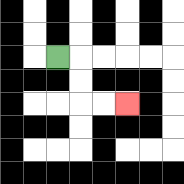{'start': '[2, 2]', 'end': '[5, 4]', 'path_directions': 'R,D,D,R,R', 'path_coordinates': '[[2, 2], [3, 2], [3, 3], [3, 4], [4, 4], [5, 4]]'}